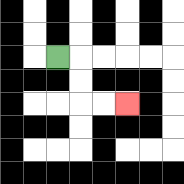{'start': '[2, 2]', 'end': '[5, 4]', 'path_directions': 'R,D,D,R,R', 'path_coordinates': '[[2, 2], [3, 2], [3, 3], [3, 4], [4, 4], [5, 4]]'}